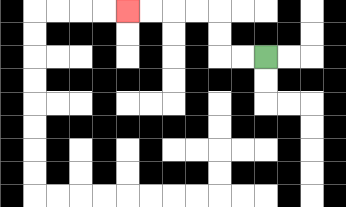{'start': '[11, 2]', 'end': '[5, 0]', 'path_directions': 'L,L,U,U,L,L,L,L', 'path_coordinates': '[[11, 2], [10, 2], [9, 2], [9, 1], [9, 0], [8, 0], [7, 0], [6, 0], [5, 0]]'}